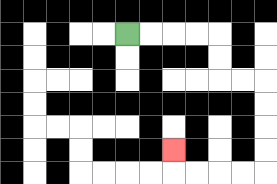{'start': '[5, 1]', 'end': '[7, 6]', 'path_directions': 'R,R,R,R,D,D,R,R,D,D,D,D,L,L,L,L,U', 'path_coordinates': '[[5, 1], [6, 1], [7, 1], [8, 1], [9, 1], [9, 2], [9, 3], [10, 3], [11, 3], [11, 4], [11, 5], [11, 6], [11, 7], [10, 7], [9, 7], [8, 7], [7, 7], [7, 6]]'}